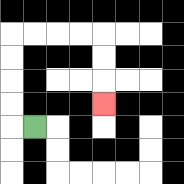{'start': '[1, 5]', 'end': '[4, 4]', 'path_directions': 'L,U,U,U,U,R,R,R,R,D,D,D', 'path_coordinates': '[[1, 5], [0, 5], [0, 4], [0, 3], [0, 2], [0, 1], [1, 1], [2, 1], [3, 1], [4, 1], [4, 2], [4, 3], [4, 4]]'}